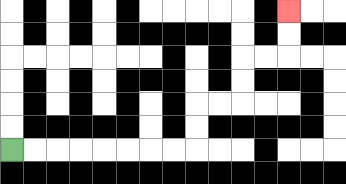{'start': '[0, 6]', 'end': '[12, 0]', 'path_directions': 'R,R,R,R,R,R,R,R,U,U,R,R,U,U,R,R,U,U', 'path_coordinates': '[[0, 6], [1, 6], [2, 6], [3, 6], [4, 6], [5, 6], [6, 6], [7, 6], [8, 6], [8, 5], [8, 4], [9, 4], [10, 4], [10, 3], [10, 2], [11, 2], [12, 2], [12, 1], [12, 0]]'}